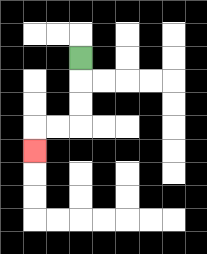{'start': '[3, 2]', 'end': '[1, 6]', 'path_directions': 'D,D,D,L,L,D', 'path_coordinates': '[[3, 2], [3, 3], [3, 4], [3, 5], [2, 5], [1, 5], [1, 6]]'}